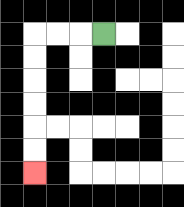{'start': '[4, 1]', 'end': '[1, 7]', 'path_directions': 'L,L,L,D,D,D,D,D,D', 'path_coordinates': '[[4, 1], [3, 1], [2, 1], [1, 1], [1, 2], [1, 3], [1, 4], [1, 5], [1, 6], [1, 7]]'}